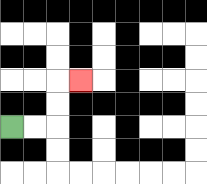{'start': '[0, 5]', 'end': '[3, 3]', 'path_directions': 'R,R,U,U,R', 'path_coordinates': '[[0, 5], [1, 5], [2, 5], [2, 4], [2, 3], [3, 3]]'}